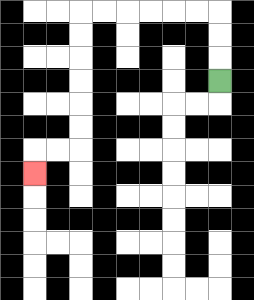{'start': '[9, 3]', 'end': '[1, 7]', 'path_directions': 'U,U,U,L,L,L,L,L,L,D,D,D,D,D,D,L,L,D', 'path_coordinates': '[[9, 3], [9, 2], [9, 1], [9, 0], [8, 0], [7, 0], [6, 0], [5, 0], [4, 0], [3, 0], [3, 1], [3, 2], [3, 3], [3, 4], [3, 5], [3, 6], [2, 6], [1, 6], [1, 7]]'}